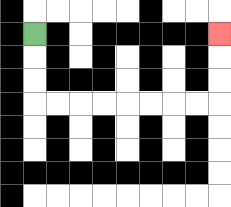{'start': '[1, 1]', 'end': '[9, 1]', 'path_directions': 'D,D,D,R,R,R,R,R,R,R,R,U,U,U', 'path_coordinates': '[[1, 1], [1, 2], [1, 3], [1, 4], [2, 4], [3, 4], [4, 4], [5, 4], [6, 4], [7, 4], [8, 4], [9, 4], [9, 3], [9, 2], [9, 1]]'}